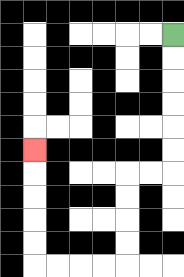{'start': '[7, 1]', 'end': '[1, 6]', 'path_directions': 'D,D,D,D,D,D,L,L,D,D,D,D,L,L,L,L,U,U,U,U,U', 'path_coordinates': '[[7, 1], [7, 2], [7, 3], [7, 4], [7, 5], [7, 6], [7, 7], [6, 7], [5, 7], [5, 8], [5, 9], [5, 10], [5, 11], [4, 11], [3, 11], [2, 11], [1, 11], [1, 10], [1, 9], [1, 8], [1, 7], [1, 6]]'}